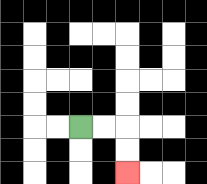{'start': '[3, 5]', 'end': '[5, 7]', 'path_directions': 'R,R,D,D', 'path_coordinates': '[[3, 5], [4, 5], [5, 5], [5, 6], [5, 7]]'}